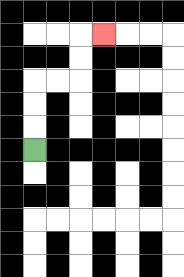{'start': '[1, 6]', 'end': '[4, 1]', 'path_directions': 'U,U,U,R,R,U,U,R', 'path_coordinates': '[[1, 6], [1, 5], [1, 4], [1, 3], [2, 3], [3, 3], [3, 2], [3, 1], [4, 1]]'}